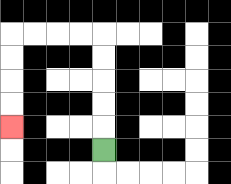{'start': '[4, 6]', 'end': '[0, 5]', 'path_directions': 'U,U,U,U,U,L,L,L,L,D,D,D,D', 'path_coordinates': '[[4, 6], [4, 5], [4, 4], [4, 3], [4, 2], [4, 1], [3, 1], [2, 1], [1, 1], [0, 1], [0, 2], [0, 3], [0, 4], [0, 5]]'}